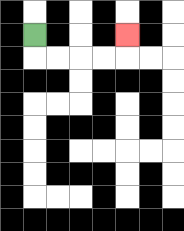{'start': '[1, 1]', 'end': '[5, 1]', 'path_directions': 'D,R,R,R,R,U', 'path_coordinates': '[[1, 1], [1, 2], [2, 2], [3, 2], [4, 2], [5, 2], [5, 1]]'}